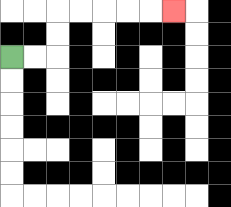{'start': '[0, 2]', 'end': '[7, 0]', 'path_directions': 'R,R,U,U,R,R,R,R,R', 'path_coordinates': '[[0, 2], [1, 2], [2, 2], [2, 1], [2, 0], [3, 0], [4, 0], [5, 0], [6, 0], [7, 0]]'}